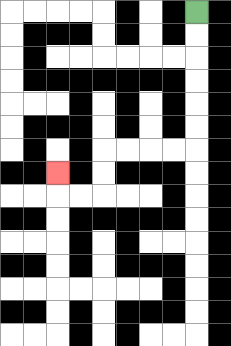{'start': '[8, 0]', 'end': '[2, 7]', 'path_directions': 'D,D,D,D,D,D,L,L,L,L,D,D,L,L,U', 'path_coordinates': '[[8, 0], [8, 1], [8, 2], [8, 3], [8, 4], [8, 5], [8, 6], [7, 6], [6, 6], [5, 6], [4, 6], [4, 7], [4, 8], [3, 8], [2, 8], [2, 7]]'}